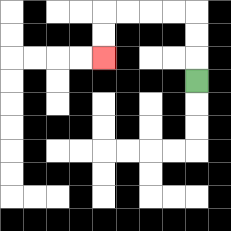{'start': '[8, 3]', 'end': '[4, 2]', 'path_directions': 'U,U,U,L,L,L,L,D,D', 'path_coordinates': '[[8, 3], [8, 2], [8, 1], [8, 0], [7, 0], [6, 0], [5, 0], [4, 0], [4, 1], [4, 2]]'}